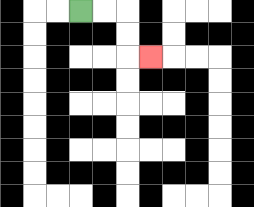{'start': '[3, 0]', 'end': '[6, 2]', 'path_directions': 'R,R,D,D,R', 'path_coordinates': '[[3, 0], [4, 0], [5, 0], [5, 1], [5, 2], [6, 2]]'}